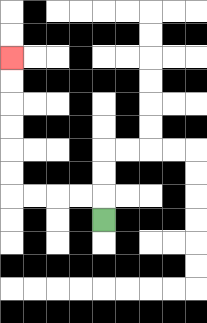{'start': '[4, 9]', 'end': '[0, 2]', 'path_directions': 'U,L,L,L,L,U,U,U,U,U,U', 'path_coordinates': '[[4, 9], [4, 8], [3, 8], [2, 8], [1, 8], [0, 8], [0, 7], [0, 6], [0, 5], [0, 4], [0, 3], [0, 2]]'}